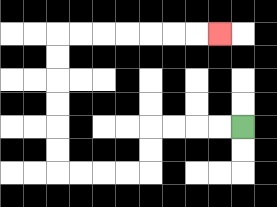{'start': '[10, 5]', 'end': '[9, 1]', 'path_directions': 'L,L,L,L,D,D,L,L,L,L,U,U,U,U,U,U,R,R,R,R,R,R,R', 'path_coordinates': '[[10, 5], [9, 5], [8, 5], [7, 5], [6, 5], [6, 6], [6, 7], [5, 7], [4, 7], [3, 7], [2, 7], [2, 6], [2, 5], [2, 4], [2, 3], [2, 2], [2, 1], [3, 1], [4, 1], [5, 1], [6, 1], [7, 1], [8, 1], [9, 1]]'}